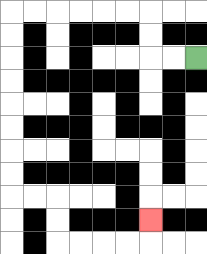{'start': '[8, 2]', 'end': '[6, 9]', 'path_directions': 'L,L,U,U,L,L,L,L,L,L,D,D,D,D,D,D,D,D,R,R,D,D,R,R,R,R,U', 'path_coordinates': '[[8, 2], [7, 2], [6, 2], [6, 1], [6, 0], [5, 0], [4, 0], [3, 0], [2, 0], [1, 0], [0, 0], [0, 1], [0, 2], [0, 3], [0, 4], [0, 5], [0, 6], [0, 7], [0, 8], [1, 8], [2, 8], [2, 9], [2, 10], [3, 10], [4, 10], [5, 10], [6, 10], [6, 9]]'}